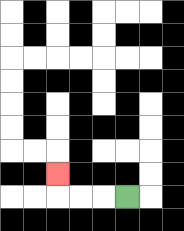{'start': '[5, 8]', 'end': '[2, 7]', 'path_directions': 'L,L,L,U', 'path_coordinates': '[[5, 8], [4, 8], [3, 8], [2, 8], [2, 7]]'}